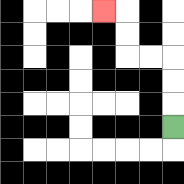{'start': '[7, 5]', 'end': '[4, 0]', 'path_directions': 'U,U,U,L,L,U,U,L', 'path_coordinates': '[[7, 5], [7, 4], [7, 3], [7, 2], [6, 2], [5, 2], [5, 1], [5, 0], [4, 0]]'}